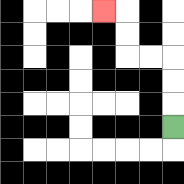{'start': '[7, 5]', 'end': '[4, 0]', 'path_directions': 'U,U,U,L,L,U,U,L', 'path_coordinates': '[[7, 5], [7, 4], [7, 3], [7, 2], [6, 2], [5, 2], [5, 1], [5, 0], [4, 0]]'}